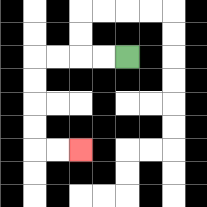{'start': '[5, 2]', 'end': '[3, 6]', 'path_directions': 'L,L,L,L,D,D,D,D,R,R', 'path_coordinates': '[[5, 2], [4, 2], [3, 2], [2, 2], [1, 2], [1, 3], [1, 4], [1, 5], [1, 6], [2, 6], [3, 6]]'}